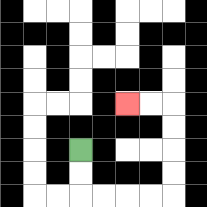{'start': '[3, 6]', 'end': '[5, 4]', 'path_directions': 'D,D,R,R,R,R,U,U,U,U,L,L', 'path_coordinates': '[[3, 6], [3, 7], [3, 8], [4, 8], [5, 8], [6, 8], [7, 8], [7, 7], [7, 6], [7, 5], [7, 4], [6, 4], [5, 4]]'}